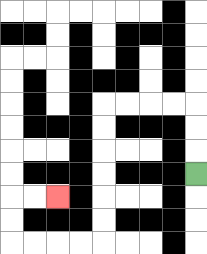{'start': '[8, 7]', 'end': '[2, 8]', 'path_directions': 'U,U,U,L,L,L,L,D,D,D,D,D,D,L,L,L,L,U,U,R,R', 'path_coordinates': '[[8, 7], [8, 6], [8, 5], [8, 4], [7, 4], [6, 4], [5, 4], [4, 4], [4, 5], [4, 6], [4, 7], [4, 8], [4, 9], [4, 10], [3, 10], [2, 10], [1, 10], [0, 10], [0, 9], [0, 8], [1, 8], [2, 8]]'}